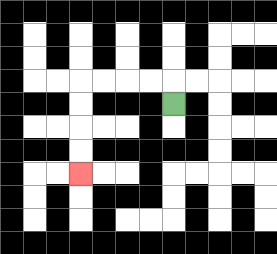{'start': '[7, 4]', 'end': '[3, 7]', 'path_directions': 'U,L,L,L,L,D,D,D,D', 'path_coordinates': '[[7, 4], [7, 3], [6, 3], [5, 3], [4, 3], [3, 3], [3, 4], [3, 5], [3, 6], [3, 7]]'}